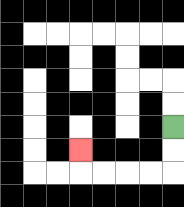{'start': '[7, 5]', 'end': '[3, 6]', 'path_directions': 'D,D,L,L,L,L,U', 'path_coordinates': '[[7, 5], [7, 6], [7, 7], [6, 7], [5, 7], [4, 7], [3, 7], [3, 6]]'}